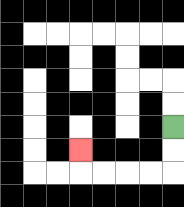{'start': '[7, 5]', 'end': '[3, 6]', 'path_directions': 'D,D,L,L,L,L,U', 'path_coordinates': '[[7, 5], [7, 6], [7, 7], [6, 7], [5, 7], [4, 7], [3, 7], [3, 6]]'}